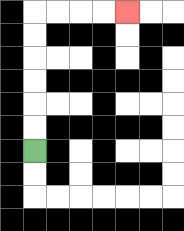{'start': '[1, 6]', 'end': '[5, 0]', 'path_directions': 'U,U,U,U,U,U,R,R,R,R', 'path_coordinates': '[[1, 6], [1, 5], [1, 4], [1, 3], [1, 2], [1, 1], [1, 0], [2, 0], [3, 0], [4, 0], [5, 0]]'}